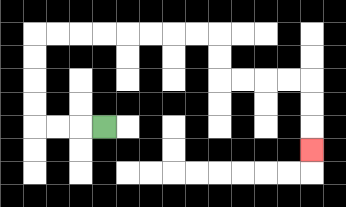{'start': '[4, 5]', 'end': '[13, 6]', 'path_directions': 'L,L,L,U,U,U,U,R,R,R,R,R,R,R,R,D,D,R,R,R,R,D,D,D', 'path_coordinates': '[[4, 5], [3, 5], [2, 5], [1, 5], [1, 4], [1, 3], [1, 2], [1, 1], [2, 1], [3, 1], [4, 1], [5, 1], [6, 1], [7, 1], [8, 1], [9, 1], [9, 2], [9, 3], [10, 3], [11, 3], [12, 3], [13, 3], [13, 4], [13, 5], [13, 6]]'}